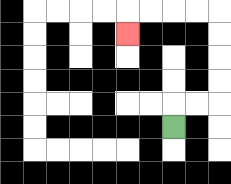{'start': '[7, 5]', 'end': '[5, 1]', 'path_directions': 'U,R,R,U,U,U,U,L,L,L,L,D', 'path_coordinates': '[[7, 5], [7, 4], [8, 4], [9, 4], [9, 3], [9, 2], [9, 1], [9, 0], [8, 0], [7, 0], [6, 0], [5, 0], [5, 1]]'}